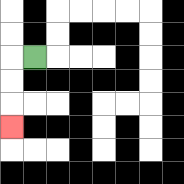{'start': '[1, 2]', 'end': '[0, 5]', 'path_directions': 'L,D,D,D', 'path_coordinates': '[[1, 2], [0, 2], [0, 3], [0, 4], [0, 5]]'}